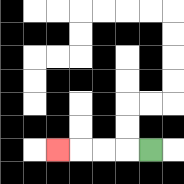{'start': '[6, 6]', 'end': '[2, 6]', 'path_directions': 'L,L,L,L', 'path_coordinates': '[[6, 6], [5, 6], [4, 6], [3, 6], [2, 6]]'}